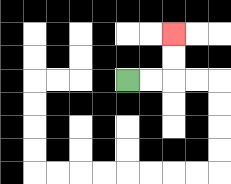{'start': '[5, 3]', 'end': '[7, 1]', 'path_directions': 'R,R,U,U', 'path_coordinates': '[[5, 3], [6, 3], [7, 3], [7, 2], [7, 1]]'}